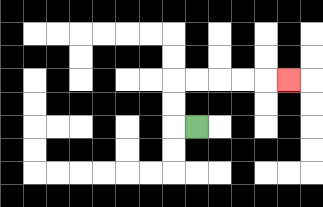{'start': '[8, 5]', 'end': '[12, 3]', 'path_directions': 'L,U,U,R,R,R,R,R', 'path_coordinates': '[[8, 5], [7, 5], [7, 4], [7, 3], [8, 3], [9, 3], [10, 3], [11, 3], [12, 3]]'}